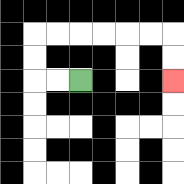{'start': '[3, 3]', 'end': '[7, 3]', 'path_directions': 'L,L,U,U,R,R,R,R,R,R,D,D', 'path_coordinates': '[[3, 3], [2, 3], [1, 3], [1, 2], [1, 1], [2, 1], [3, 1], [4, 1], [5, 1], [6, 1], [7, 1], [7, 2], [7, 3]]'}